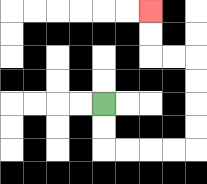{'start': '[4, 4]', 'end': '[6, 0]', 'path_directions': 'D,D,R,R,R,R,U,U,U,U,L,L,U,U', 'path_coordinates': '[[4, 4], [4, 5], [4, 6], [5, 6], [6, 6], [7, 6], [8, 6], [8, 5], [8, 4], [8, 3], [8, 2], [7, 2], [6, 2], [6, 1], [6, 0]]'}